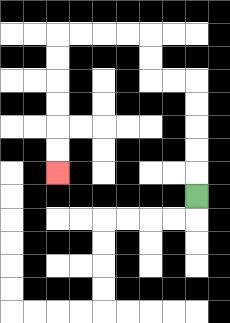{'start': '[8, 8]', 'end': '[2, 7]', 'path_directions': 'U,U,U,U,U,L,L,U,U,L,L,L,L,D,D,D,D,D,D', 'path_coordinates': '[[8, 8], [8, 7], [8, 6], [8, 5], [8, 4], [8, 3], [7, 3], [6, 3], [6, 2], [6, 1], [5, 1], [4, 1], [3, 1], [2, 1], [2, 2], [2, 3], [2, 4], [2, 5], [2, 6], [2, 7]]'}